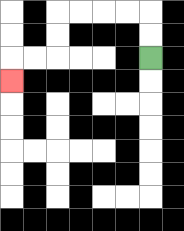{'start': '[6, 2]', 'end': '[0, 3]', 'path_directions': 'U,U,L,L,L,L,D,D,L,L,D', 'path_coordinates': '[[6, 2], [6, 1], [6, 0], [5, 0], [4, 0], [3, 0], [2, 0], [2, 1], [2, 2], [1, 2], [0, 2], [0, 3]]'}